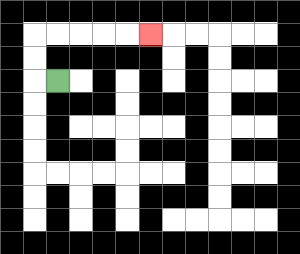{'start': '[2, 3]', 'end': '[6, 1]', 'path_directions': 'L,U,U,R,R,R,R,R', 'path_coordinates': '[[2, 3], [1, 3], [1, 2], [1, 1], [2, 1], [3, 1], [4, 1], [5, 1], [6, 1]]'}